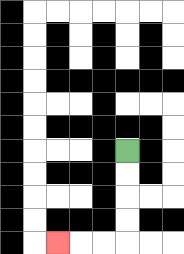{'start': '[5, 6]', 'end': '[2, 10]', 'path_directions': 'D,D,D,D,L,L,L', 'path_coordinates': '[[5, 6], [5, 7], [5, 8], [5, 9], [5, 10], [4, 10], [3, 10], [2, 10]]'}